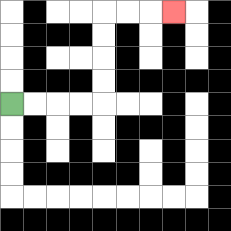{'start': '[0, 4]', 'end': '[7, 0]', 'path_directions': 'R,R,R,R,U,U,U,U,R,R,R', 'path_coordinates': '[[0, 4], [1, 4], [2, 4], [3, 4], [4, 4], [4, 3], [4, 2], [4, 1], [4, 0], [5, 0], [6, 0], [7, 0]]'}